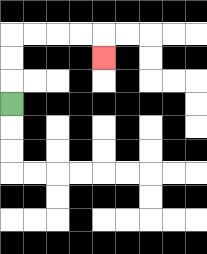{'start': '[0, 4]', 'end': '[4, 2]', 'path_directions': 'U,U,U,R,R,R,R,D', 'path_coordinates': '[[0, 4], [0, 3], [0, 2], [0, 1], [1, 1], [2, 1], [3, 1], [4, 1], [4, 2]]'}